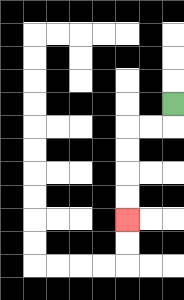{'start': '[7, 4]', 'end': '[5, 9]', 'path_directions': 'D,L,L,D,D,D,D', 'path_coordinates': '[[7, 4], [7, 5], [6, 5], [5, 5], [5, 6], [5, 7], [5, 8], [5, 9]]'}